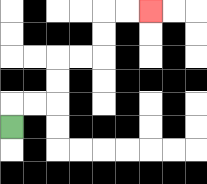{'start': '[0, 5]', 'end': '[6, 0]', 'path_directions': 'U,R,R,U,U,R,R,U,U,R,R', 'path_coordinates': '[[0, 5], [0, 4], [1, 4], [2, 4], [2, 3], [2, 2], [3, 2], [4, 2], [4, 1], [4, 0], [5, 0], [6, 0]]'}